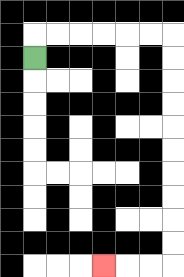{'start': '[1, 2]', 'end': '[4, 11]', 'path_directions': 'U,R,R,R,R,R,R,D,D,D,D,D,D,D,D,D,D,L,L,L', 'path_coordinates': '[[1, 2], [1, 1], [2, 1], [3, 1], [4, 1], [5, 1], [6, 1], [7, 1], [7, 2], [7, 3], [7, 4], [7, 5], [7, 6], [7, 7], [7, 8], [7, 9], [7, 10], [7, 11], [6, 11], [5, 11], [4, 11]]'}